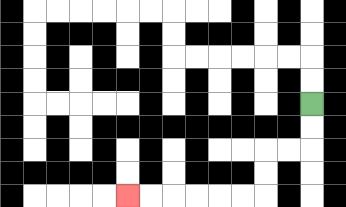{'start': '[13, 4]', 'end': '[5, 8]', 'path_directions': 'D,D,L,L,D,D,L,L,L,L,L,L', 'path_coordinates': '[[13, 4], [13, 5], [13, 6], [12, 6], [11, 6], [11, 7], [11, 8], [10, 8], [9, 8], [8, 8], [7, 8], [6, 8], [5, 8]]'}